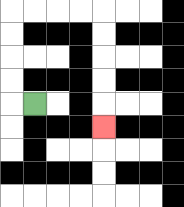{'start': '[1, 4]', 'end': '[4, 5]', 'path_directions': 'L,U,U,U,U,R,R,R,R,D,D,D,D,D', 'path_coordinates': '[[1, 4], [0, 4], [0, 3], [0, 2], [0, 1], [0, 0], [1, 0], [2, 0], [3, 0], [4, 0], [4, 1], [4, 2], [4, 3], [4, 4], [4, 5]]'}